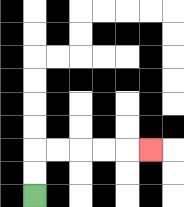{'start': '[1, 8]', 'end': '[6, 6]', 'path_directions': 'U,U,R,R,R,R,R', 'path_coordinates': '[[1, 8], [1, 7], [1, 6], [2, 6], [3, 6], [4, 6], [5, 6], [6, 6]]'}